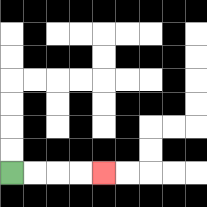{'start': '[0, 7]', 'end': '[4, 7]', 'path_directions': 'R,R,R,R', 'path_coordinates': '[[0, 7], [1, 7], [2, 7], [3, 7], [4, 7]]'}